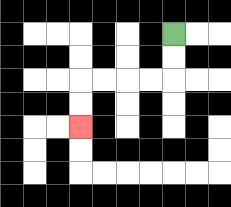{'start': '[7, 1]', 'end': '[3, 5]', 'path_directions': 'D,D,L,L,L,L,D,D', 'path_coordinates': '[[7, 1], [7, 2], [7, 3], [6, 3], [5, 3], [4, 3], [3, 3], [3, 4], [3, 5]]'}